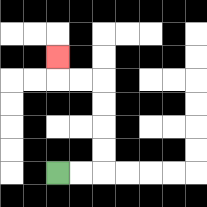{'start': '[2, 7]', 'end': '[2, 2]', 'path_directions': 'R,R,U,U,U,U,L,L,U', 'path_coordinates': '[[2, 7], [3, 7], [4, 7], [4, 6], [4, 5], [4, 4], [4, 3], [3, 3], [2, 3], [2, 2]]'}